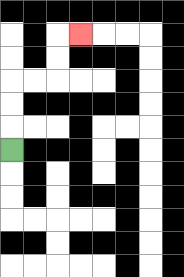{'start': '[0, 6]', 'end': '[3, 1]', 'path_directions': 'U,U,U,R,R,U,U,R', 'path_coordinates': '[[0, 6], [0, 5], [0, 4], [0, 3], [1, 3], [2, 3], [2, 2], [2, 1], [3, 1]]'}